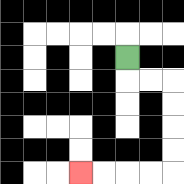{'start': '[5, 2]', 'end': '[3, 7]', 'path_directions': 'D,R,R,D,D,D,D,L,L,L,L', 'path_coordinates': '[[5, 2], [5, 3], [6, 3], [7, 3], [7, 4], [7, 5], [7, 6], [7, 7], [6, 7], [5, 7], [4, 7], [3, 7]]'}